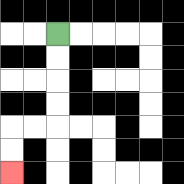{'start': '[2, 1]', 'end': '[0, 7]', 'path_directions': 'D,D,D,D,L,L,D,D', 'path_coordinates': '[[2, 1], [2, 2], [2, 3], [2, 4], [2, 5], [1, 5], [0, 5], [0, 6], [0, 7]]'}